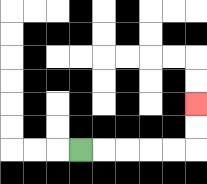{'start': '[3, 6]', 'end': '[8, 4]', 'path_directions': 'R,R,R,R,R,U,U', 'path_coordinates': '[[3, 6], [4, 6], [5, 6], [6, 6], [7, 6], [8, 6], [8, 5], [8, 4]]'}